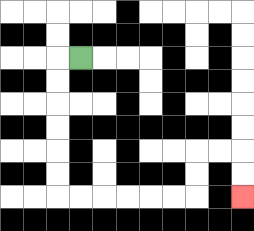{'start': '[3, 2]', 'end': '[10, 8]', 'path_directions': 'L,D,D,D,D,D,D,R,R,R,R,R,R,U,U,R,R,D,D', 'path_coordinates': '[[3, 2], [2, 2], [2, 3], [2, 4], [2, 5], [2, 6], [2, 7], [2, 8], [3, 8], [4, 8], [5, 8], [6, 8], [7, 8], [8, 8], [8, 7], [8, 6], [9, 6], [10, 6], [10, 7], [10, 8]]'}